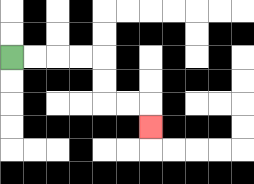{'start': '[0, 2]', 'end': '[6, 5]', 'path_directions': 'R,R,R,R,D,D,R,R,D', 'path_coordinates': '[[0, 2], [1, 2], [2, 2], [3, 2], [4, 2], [4, 3], [4, 4], [5, 4], [6, 4], [6, 5]]'}